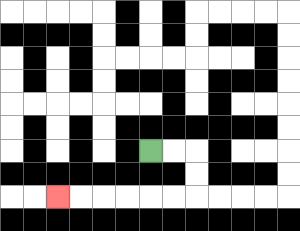{'start': '[6, 6]', 'end': '[2, 8]', 'path_directions': 'R,R,D,D,L,L,L,L,L,L', 'path_coordinates': '[[6, 6], [7, 6], [8, 6], [8, 7], [8, 8], [7, 8], [6, 8], [5, 8], [4, 8], [3, 8], [2, 8]]'}